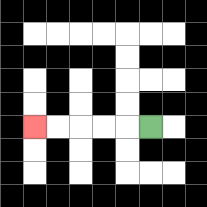{'start': '[6, 5]', 'end': '[1, 5]', 'path_directions': 'L,L,L,L,L', 'path_coordinates': '[[6, 5], [5, 5], [4, 5], [3, 5], [2, 5], [1, 5]]'}